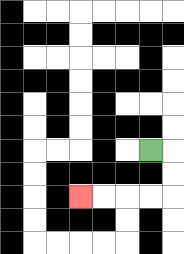{'start': '[6, 6]', 'end': '[3, 8]', 'path_directions': 'R,D,D,L,L,L,L', 'path_coordinates': '[[6, 6], [7, 6], [7, 7], [7, 8], [6, 8], [5, 8], [4, 8], [3, 8]]'}